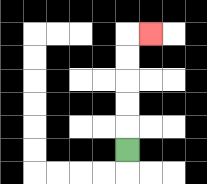{'start': '[5, 6]', 'end': '[6, 1]', 'path_directions': 'U,U,U,U,U,R', 'path_coordinates': '[[5, 6], [5, 5], [5, 4], [5, 3], [5, 2], [5, 1], [6, 1]]'}